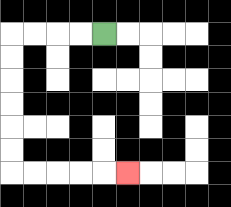{'start': '[4, 1]', 'end': '[5, 7]', 'path_directions': 'L,L,L,L,D,D,D,D,D,D,R,R,R,R,R', 'path_coordinates': '[[4, 1], [3, 1], [2, 1], [1, 1], [0, 1], [0, 2], [0, 3], [0, 4], [0, 5], [0, 6], [0, 7], [1, 7], [2, 7], [3, 7], [4, 7], [5, 7]]'}